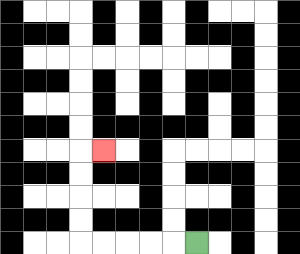{'start': '[8, 10]', 'end': '[4, 6]', 'path_directions': 'L,L,L,L,L,U,U,U,U,R', 'path_coordinates': '[[8, 10], [7, 10], [6, 10], [5, 10], [4, 10], [3, 10], [3, 9], [3, 8], [3, 7], [3, 6], [4, 6]]'}